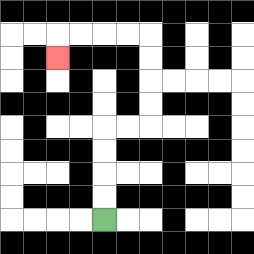{'start': '[4, 9]', 'end': '[2, 2]', 'path_directions': 'U,U,U,U,R,R,U,U,U,U,L,L,L,L,D', 'path_coordinates': '[[4, 9], [4, 8], [4, 7], [4, 6], [4, 5], [5, 5], [6, 5], [6, 4], [6, 3], [6, 2], [6, 1], [5, 1], [4, 1], [3, 1], [2, 1], [2, 2]]'}